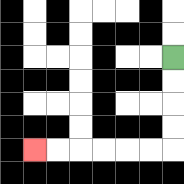{'start': '[7, 2]', 'end': '[1, 6]', 'path_directions': 'D,D,D,D,L,L,L,L,L,L', 'path_coordinates': '[[7, 2], [7, 3], [7, 4], [7, 5], [7, 6], [6, 6], [5, 6], [4, 6], [3, 6], [2, 6], [1, 6]]'}